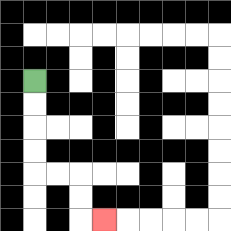{'start': '[1, 3]', 'end': '[4, 9]', 'path_directions': 'D,D,D,D,R,R,D,D,R', 'path_coordinates': '[[1, 3], [1, 4], [1, 5], [1, 6], [1, 7], [2, 7], [3, 7], [3, 8], [3, 9], [4, 9]]'}